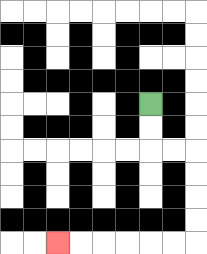{'start': '[6, 4]', 'end': '[2, 10]', 'path_directions': 'D,D,R,R,D,D,D,D,L,L,L,L,L,L', 'path_coordinates': '[[6, 4], [6, 5], [6, 6], [7, 6], [8, 6], [8, 7], [8, 8], [8, 9], [8, 10], [7, 10], [6, 10], [5, 10], [4, 10], [3, 10], [2, 10]]'}